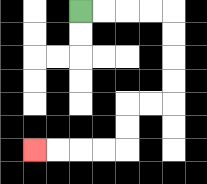{'start': '[3, 0]', 'end': '[1, 6]', 'path_directions': 'R,R,R,R,D,D,D,D,L,L,D,D,L,L,L,L', 'path_coordinates': '[[3, 0], [4, 0], [5, 0], [6, 0], [7, 0], [7, 1], [7, 2], [7, 3], [7, 4], [6, 4], [5, 4], [5, 5], [5, 6], [4, 6], [3, 6], [2, 6], [1, 6]]'}